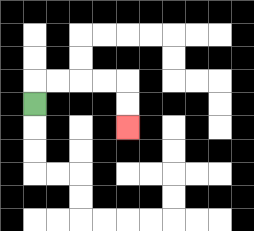{'start': '[1, 4]', 'end': '[5, 5]', 'path_directions': 'U,R,R,R,R,D,D', 'path_coordinates': '[[1, 4], [1, 3], [2, 3], [3, 3], [4, 3], [5, 3], [5, 4], [5, 5]]'}